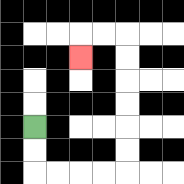{'start': '[1, 5]', 'end': '[3, 2]', 'path_directions': 'D,D,R,R,R,R,U,U,U,U,U,U,L,L,D', 'path_coordinates': '[[1, 5], [1, 6], [1, 7], [2, 7], [3, 7], [4, 7], [5, 7], [5, 6], [5, 5], [5, 4], [5, 3], [5, 2], [5, 1], [4, 1], [3, 1], [3, 2]]'}